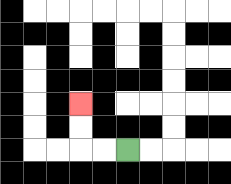{'start': '[5, 6]', 'end': '[3, 4]', 'path_directions': 'L,L,U,U', 'path_coordinates': '[[5, 6], [4, 6], [3, 6], [3, 5], [3, 4]]'}